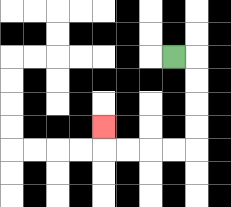{'start': '[7, 2]', 'end': '[4, 5]', 'path_directions': 'R,D,D,D,D,L,L,L,L,U', 'path_coordinates': '[[7, 2], [8, 2], [8, 3], [8, 4], [8, 5], [8, 6], [7, 6], [6, 6], [5, 6], [4, 6], [4, 5]]'}